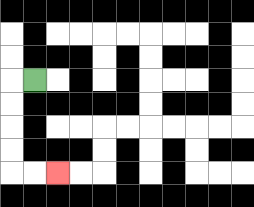{'start': '[1, 3]', 'end': '[2, 7]', 'path_directions': 'L,D,D,D,D,R,R', 'path_coordinates': '[[1, 3], [0, 3], [0, 4], [0, 5], [0, 6], [0, 7], [1, 7], [2, 7]]'}